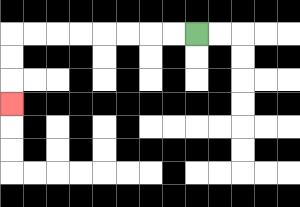{'start': '[8, 1]', 'end': '[0, 4]', 'path_directions': 'L,L,L,L,L,L,L,L,D,D,D', 'path_coordinates': '[[8, 1], [7, 1], [6, 1], [5, 1], [4, 1], [3, 1], [2, 1], [1, 1], [0, 1], [0, 2], [0, 3], [0, 4]]'}